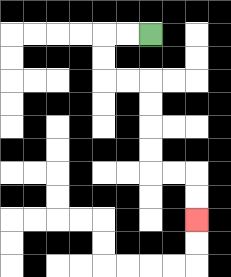{'start': '[6, 1]', 'end': '[8, 9]', 'path_directions': 'L,L,D,D,R,R,D,D,D,D,R,R,D,D', 'path_coordinates': '[[6, 1], [5, 1], [4, 1], [4, 2], [4, 3], [5, 3], [6, 3], [6, 4], [6, 5], [6, 6], [6, 7], [7, 7], [8, 7], [8, 8], [8, 9]]'}